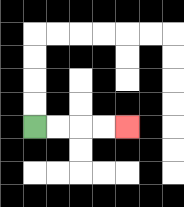{'start': '[1, 5]', 'end': '[5, 5]', 'path_directions': 'R,R,R,R', 'path_coordinates': '[[1, 5], [2, 5], [3, 5], [4, 5], [5, 5]]'}